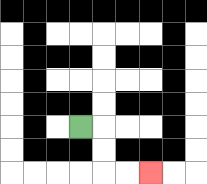{'start': '[3, 5]', 'end': '[6, 7]', 'path_directions': 'R,D,D,R,R', 'path_coordinates': '[[3, 5], [4, 5], [4, 6], [4, 7], [5, 7], [6, 7]]'}